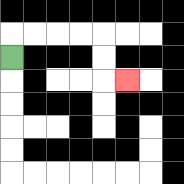{'start': '[0, 2]', 'end': '[5, 3]', 'path_directions': 'U,R,R,R,R,D,D,R', 'path_coordinates': '[[0, 2], [0, 1], [1, 1], [2, 1], [3, 1], [4, 1], [4, 2], [4, 3], [5, 3]]'}